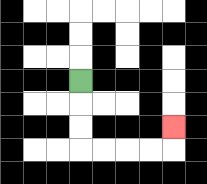{'start': '[3, 3]', 'end': '[7, 5]', 'path_directions': 'D,D,D,R,R,R,R,U', 'path_coordinates': '[[3, 3], [3, 4], [3, 5], [3, 6], [4, 6], [5, 6], [6, 6], [7, 6], [7, 5]]'}